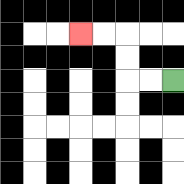{'start': '[7, 3]', 'end': '[3, 1]', 'path_directions': 'L,L,U,U,L,L', 'path_coordinates': '[[7, 3], [6, 3], [5, 3], [5, 2], [5, 1], [4, 1], [3, 1]]'}